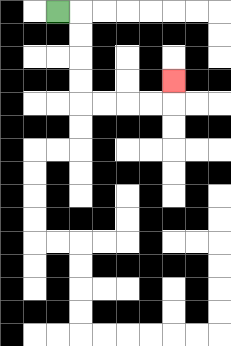{'start': '[2, 0]', 'end': '[7, 3]', 'path_directions': 'R,D,D,D,D,R,R,R,R,U', 'path_coordinates': '[[2, 0], [3, 0], [3, 1], [3, 2], [3, 3], [3, 4], [4, 4], [5, 4], [6, 4], [7, 4], [7, 3]]'}